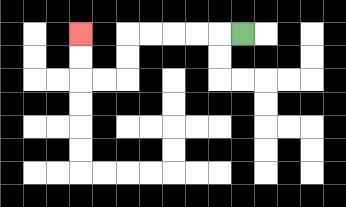{'start': '[10, 1]', 'end': '[3, 1]', 'path_directions': 'L,L,L,L,L,D,D,L,L,U,U', 'path_coordinates': '[[10, 1], [9, 1], [8, 1], [7, 1], [6, 1], [5, 1], [5, 2], [5, 3], [4, 3], [3, 3], [3, 2], [3, 1]]'}